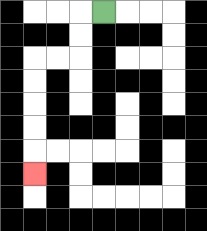{'start': '[4, 0]', 'end': '[1, 7]', 'path_directions': 'L,D,D,L,L,D,D,D,D,D', 'path_coordinates': '[[4, 0], [3, 0], [3, 1], [3, 2], [2, 2], [1, 2], [1, 3], [1, 4], [1, 5], [1, 6], [1, 7]]'}